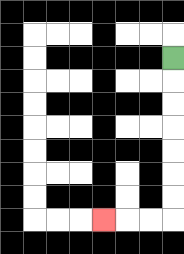{'start': '[7, 2]', 'end': '[4, 9]', 'path_directions': 'D,D,D,D,D,D,D,L,L,L', 'path_coordinates': '[[7, 2], [7, 3], [7, 4], [7, 5], [7, 6], [7, 7], [7, 8], [7, 9], [6, 9], [5, 9], [4, 9]]'}